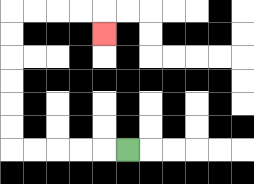{'start': '[5, 6]', 'end': '[4, 1]', 'path_directions': 'L,L,L,L,L,U,U,U,U,U,U,R,R,R,R,D', 'path_coordinates': '[[5, 6], [4, 6], [3, 6], [2, 6], [1, 6], [0, 6], [0, 5], [0, 4], [0, 3], [0, 2], [0, 1], [0, 0], [1, 0], [2, 0], [3, 0], [4, 0], [4, 1]]'}